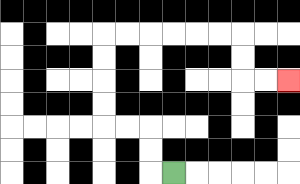{'start': '[7, 7]', 'end': '[12, 3]', 'path_directions': 'L,U,U,L,L,U,U,U,U,R,R,R,R,R,R,D,D,R,R', 'path_coordinates': '[[7, 7], [6, 7], [6, 6], [6, 5], [5, 5], [4, 5], [4, 4], [4, 3], [4, 2], [4, 1], [5, 1], [6, 1], [7, 1], [8, 1], [9, 1], [10, 1], [10, 2], [10, 3], [11, 3], [12, 3]]'}